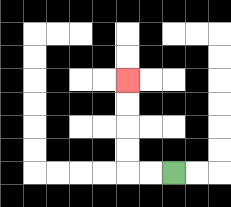{'start': '[7, 7]', 'end': '[5, 3]', 'path_directions': 'L,L,U,U,U,U', 'path_coordinates': '[[7, 7], [6, 7], [5, 7], [5, 6], [5, 5], [5, 4], [5, 3]]'}